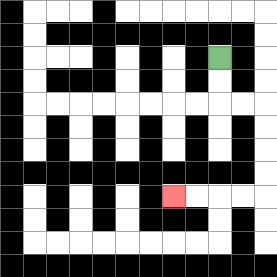{'start': '[9, 2]', 'end': '[7, 8]', 'path_directions': 'D,D,R,R,D,D,D,D,L,L,L,L', 'path_coordinates': '[[9, 2], [9, 3], [9, 4], [10, 4], [11, 4], [11, 5], [11, 6], [11, 7], [11, 8], [10, 8], [9, 8], [8, 8], [7, 8]]'}